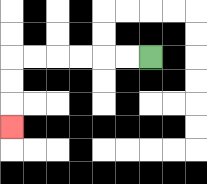{'start': '[6, 2]', 'end': '[0, 5]', 'path_directions': 'L,L,L,L,L,L,D,D,D', 'path_coordinates': '[[6, 2], [5, 2], [4, 2], [3, 2], [2, 2], [1, 2], [0, 2], [0, 3], [0, 4], [0, 5]]'}